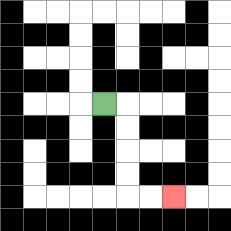{'start': '[4, 4]', 'end': '[7, 8]', 'path_directions': 'R,D,D,D,D,R,R', 'path_coordinates': '[[4, 4], [5, 4], [5, 5], [5, 6], [5, 7], [5, 8], [6, 8], [7, 8]]'}